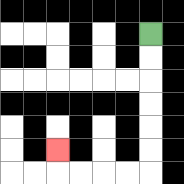{'start': '[6, 1]', 'end': '[2, 6]', 'path_directions': 'D,D,D,D,D,D,L,L,L,L,U', 'path_coordinates': '[[6, 1], [6, 2], [6, 3], [6, 4], [6, 5], [6, 6], [6, 7], [5, 7], [4, 7], [3, 7], [2, 7], [2, 6]]'}